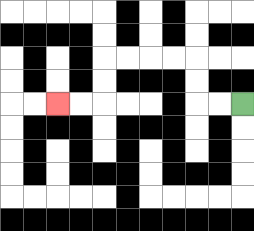{'start': '[10, 4]', 'end': '[2, 4]', 'path_directions': 'L,L,U,U,L,L,L,L,D,D,L,L', 'path_coordinates': '[[10, 4], [9, 4], [8, 4], [8, 3], [8, 2], [7, 2], [6, 2], [5, 2], [4, 2], [4, 3], [4, 4], [3, 4], [2, 4]]'}